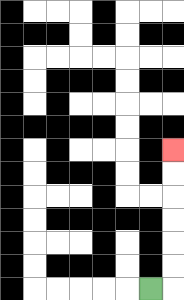{'start': '[6, 12]', 'end': '[7, 6]', 'path_directions': 'R,U,U,U,U,U,U', 'path_coordinates': '[[6, 12], [7, 12], [7, 11], [7, 10], [7, 9], [7, 8], [7, 7], [7, 6]]'}